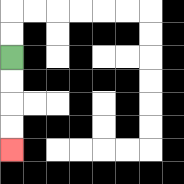{'start': '[0, 2]', 'end': '[0, 6]', 'path_directions': 'D,D,D,D', 'path_coordinates': '[[0, 2], [0, 3], [0, 4], [0, 5], [0, 6]]'}